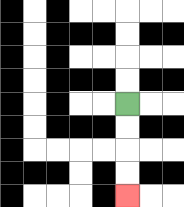{'start': '[5, 4]', 'end': '[5, 8]', 'path_directions': 'D,D,D,D', 'path_coordinates': '[[5, 4], [5, 5], [5, 6], [5, 7], [5, 8]]'}